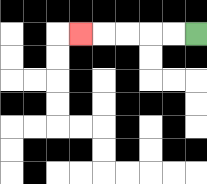{'start': '[8, 1]', 'end': '[3, 1]', 'path_directions': 'L,L,L,L,L', 'path_coordinates': '[[8, 1], [7, 1], [6, 1], [5, 1], [4, 1], [3, 1]]'}